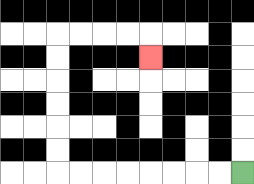{'start': '[10, 7]', 'end': '[6, 2]', 'path_directions': 'L,L,L,L,L,L,L,L,U,U,U,U,U,U,R,R,R,R,D', 'path_coordinates': '[[10, 7], [9, 7], [8, 7], [7, 7], [6, 7], [5, 7], [4, 7], [3, 7], [2, 7], [2, 6], [2, 5], [2, 4], [2, 3], [2, 2], [2, 1], [3, 1], [4, 1], [5, 1], [6, 1], [6, 2]]'}